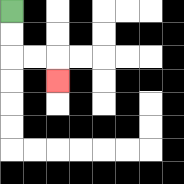{'start': '[0, 0]', 'end': '[2, 3]', 'path_directions': 'D,D,R,R,D', 'path_coordinates': '[[0, 0], [0, 1], [0, 2], [1, 2], [2, 2], [2, 3]]'}